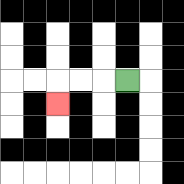{'start': '[5, 3]', 'end': '[2, 4]', 'path_directions': 'L,L,L,D', 'path_coordinates': '[[5, 3], [4, 3], [3, 3], [2, 3], [2, 4]]'}